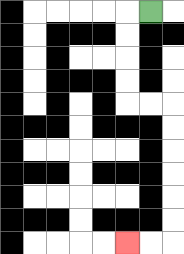{'start': '[6, 0]', 'end': '[5, 10]', 'path_directions': 'L,D,D,D,D,R,R,D,D,D,D,D,D,L,L', 'path_coordinates': '[[6, 0], [5, 0], [5, 1], [5, 2], [5, 3], [5, 4], [6, 4], [7, 4], [7, 5], [7, 6], [7, 7], [7, 8], [7, 9], [7, 10], [6, 10], [5, 10]]'}